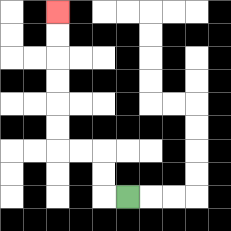{'start': '[5, 8]', 'end': '[2, 0]', 'path_directions': 'L,U,U,L,L,U,U,U,U,U,U', 'path_coordinates': '[[5, 8], [4, 8], [4, 7], [4, 6], [3, 6], [2, 6], [2, 5], [2, 4], [2, 3], [2, 2], [2, 1], [2, 0]]'}